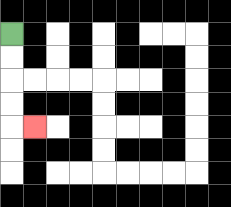{'start': '[0, 1]', 'end': '[1, 5]', 'path_directions': 'D,D,D,D,R', 'path_coordinates': '[[0, 1], [0, 2], [0, 3], [0, 4], [0, 5], [1, 5]]'}